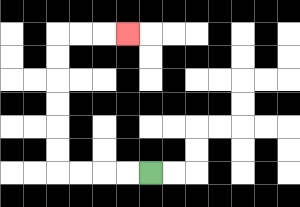{'start': '[6, 7]', 'end': '[5, 1]', 'path_directions': 'L,L,L,L,U,U,U,U,U,U,R,R,R', 'path_coordinates': '[[6, 7], [5, 7], [4, 7], [3, 7], [2, 7], [2, 6], [2, 5], [2, 4], [2, 3], [2, 2], [2, 1], [3, 1], [4, 1], [5, 1]]'}